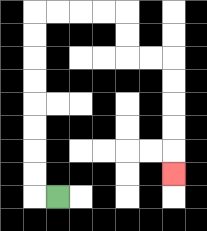{'start': '[2, 8]', 'end': '[7, 7]', 'path_directions': 'L,U,U,U,U,U,U,U,U,R,R,R,R,D,D,R,R,D,D,D,D,D', 'path_coordinates': '[[2, 8], [1, 8], [1, 7], [1, 6], [1, 5], [1, 4], [1, 3], [1, 2], [1, 1], [1, 0], [2, 0], [3, 0], [4, 0], [5, 0], [5, 1], [5, 2], [6, 2], [7, 2], [7, 3], [7, 4], [7, 5], [7, 6], [7, 7]]'}